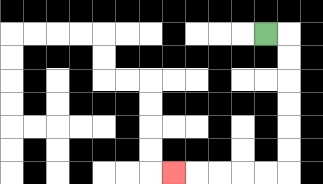{'start': '[11, 1]', 'end': '[7, 7]', 'path_directions': 'R,D,D,D,D,D,D,L,L,L,L,L', 'path_coordinates': '[[11, 1], [12, 1], [12, 2], [12, 3], [12, 4], [12, 5], [12, 6], [12, 7], [11, 7], [10, 7], [9, 7], [8, 7], [7, 7]]'}